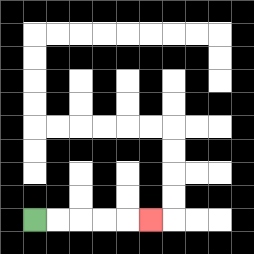{'start': '[1, 9]', 'end': '[6, 9]', 'path_directions': 'R,R,R,R,R', 'path_coordinates': '[[1, 9], [2, 9], [3, 9], [4, 9], [5, 9], [6, 9]]'}